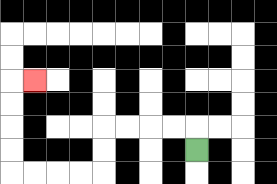{'start': '[8, 6]', 'end': '[1, 3]', 'path_directions': 'U,L,L,L,L,D,D,L,L,L,L,U,U,U,U,R', 'path_coordinates': '[[8, 6], [8, 5], [7, 5], [6, 5], [5, 5], [4, 5], [4, 6], [4, 7], [3, 7], [2, 7], [1, 7], [0, 7], [0, 6], [0, 5], [0, 4], [0, 3], [1, 3]]'}